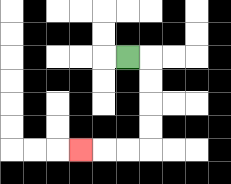{'start': '[5, 2]', 'end': '[3, 6]', 'path_directions': 'R,D,D,D,D,L,L,L', 'path_coordinates': '[[5, 2], [6, 2], [6, 3], [6, 4], [6, 5], [6, 6], [5, 6], [4, 6], [3, 6]]'}